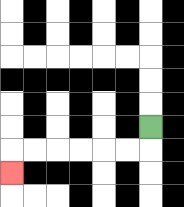{'start': '[6, 5]', 'end': '[0, 7]', 'path_directions': 'D,L,L,L,L,L,L,D', 'path_coordinates': '[[6, 5], [6, 6], [5, 6], [4, 6], [3, 6], [2, 6], [1, 6], [0, 6], [0, 7]]'}